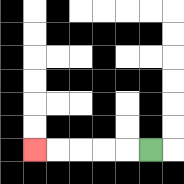{'start': '[6, 6]', 'end': '[1, 6]', 'path_directions': 'L,L,L,L,L', 'path_coordinates': '[[6, 6], [5, 6], [4, 6], [3, 6], [2, 6], [1, 6]]'}